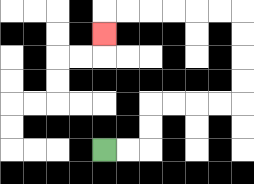{'start': '[4, 6]', 'end': '[4, 1]', 'path_directions': 'R,R,U,U,R,R,R,R,U,U,U,U,L,L,L,L,L,L,D', 'path_coordinates': '[[4, 6], [5, 6], [6, 6], [6, 5], [6, 4], [7, 4], [8, 4], [9, 4], [10, 4], [10, 3], [10, 2], [10, 1], [10, 0], [9, 0], [8, 0], [7, 0], [6, 0], [5, 0], [4, 0], [4, 1]]'}